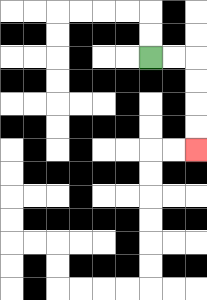{'start': '[6, 2]', 'end': '[8, 6]', 'path_directions': 'R,R,D,D,D,D', 'path_coordinates': '[[6, 2], [7, 2], [8, 2], [8, 3], [8, 4], [8, 5], [8, 6]]'}